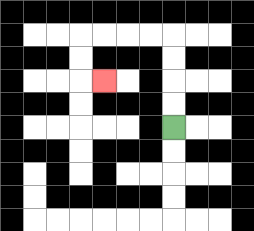{'start': '[7, 5]', 'end': '[4, 3]', 'path_directions': 'U,U,U,U,L,L,L,L,D,D,R', 'path_coordinates': '[[7, 5], [7, 4], [7, 3], [7, 2], [7, 1], [6, 1], [5, 1], [4, 1], [3, 1], [3, 2], [3, 3], [4, 3]]'}